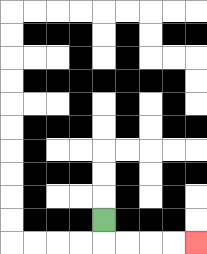{'start': '[4, 9]', 'end': '[8, 10]', 'path_directions': 'D,R,R,R,R', 'path_coordinates': '[[4, 9], [4, 10], [5, 10], [6, 10], [7, 10], [8, 10]]'}